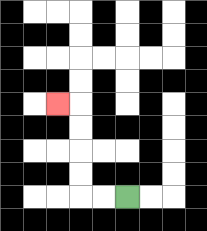{'start': '[5, 8]', 'end': '[2, 4]', 'path_directions': 'L,L,U,U,U,U,L', 'path_coordinates': '[[5, 8], [4, 8], [3, 8], [3, 7], [3, 6], [3, 5], [3, 4], [2, 4]]'}